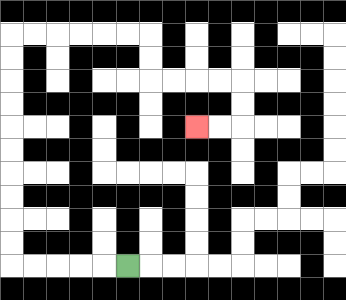{'start': '[5, 11]', 'end': '[8, 5]', 'path_directions': 'L,L,L,L,L,U,U,U,U,U,U,U,U,U,U,R,R,R,R,R,R,D,D,R,R,R,R,D,D,L,L', 'path_coordinates': '[[5, 11], [4, 11], [3, 11], [2, 11], [1, 11], [0, 11], [0, 10], [0, 9], [0, 8], [0, 7], [0, 6], [0, 5], [0, 4], [0, 3], [0, 2], [0, 1], [1, 1], [2, 1], [3, 1], [4, 1], [5, 1], [6, 1], [6, 2], [6, 3], [7, 3], [8, 3], [9, 3], [10, 3], [10, 4], [10, 5], [9, 5], [8, 5]]'}